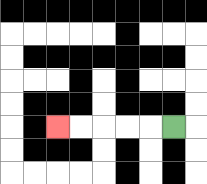{'start': '[7, 5]', 'end': '[2, 5]', 'path_directions': 'L,L,L,L,L', 'path_coordinates': '[[7, 5], [6, 5], [5, 5], [4, 5], [3, 5], [2, 5]]'}